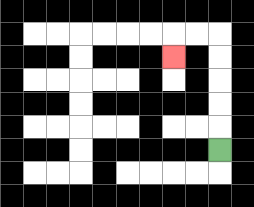{'start': '[9, 6]', 'end': '[7, 2]', 'path_directions': 'U,U,U,U,U,L,L,D', 'path_coordinates': '[[9, 6], [9, 5], [9, 4], [9, 3], [9, 2], [9, 1], [8, 1], [7, 1], [7, 2]]'}